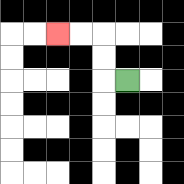{'start': '[5, 3]', 'end': '[2, 1]', 'path_directions': 'L,U,U,L,L', 'path_coordinates': '[[5, 3], [4, 3], [4, 2], [4, 1], [3, 1], [2, 1]]'}